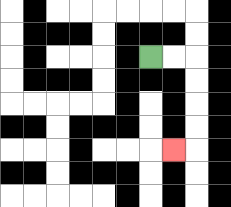{'start': '[6, 2]', 'end': '[7, 6]', 'path_directions': 'R,R,D,D,D,D,L', 'path_coordinates': '[[6, 2], [7, 2], [8, 2], [8, 3], [8, 4], [8, 5], [8, 6], [7, 6]]'}